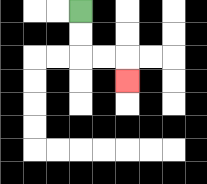{'start': '[3, 0]', 'end': '[5, 3]', 'path_directions': 'D,D,R,R,D', 'path_coordinates': '[[3, 0], [3, 1], [3, 2], [4, 2], [5, 2], [5, 3]]'}